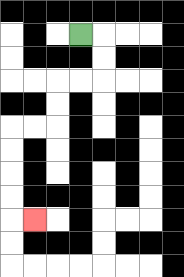{'start': '[3, 1]', 'end': '[1, 9]', 'path_directions': 'R,D,D,L,L,D,D,L,L,D,D,D,D,R', 'path_coordinates': '[[3, 1], [4, 1], [4, 2], [4, 3], [3, 3], [2, 3], [2, 4], [2, 5], [1, 5], [0, 5], [0, 6], [0, 7], [0, 8], [0, 9], [1, 9]]'}